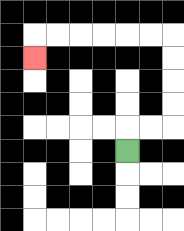{'start': '[5, 6]', 'end': '[1, 2]', 'path_directions': 'U,R,R,U,U,U,U,L,L,L,L,L,L,D', 'path_coordinates': '[[5, 6], [5, 5], [6, 5], [7, 5], [7, 4], [7, 3], [7, 2], [7, 1], [6, 1], [5, 1], [4, 1], [3, 1], [2, 1], [1, 1], [1, 2]]'}